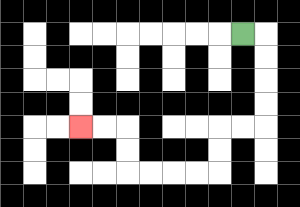{'start': '[10, 1]', 'end': '[3, 5]', 'path_directions': 'R,D,D,D,D,L,L,D,D,L,L,L,L,U,U,L,L', 'path_coordinates': '[[10, 1], [11, 1], [11, 2], [11, 3], [11, 4], [11, 5], [10, 5], [9, 5], [9, 6], [9, 7], [8, 7], [7, 7], [6, 7], [5, 7], [5, 6], [5, 5], [4, 5], [3, 5]]'}